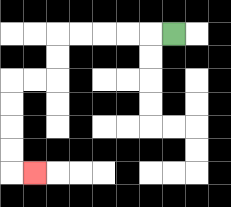{'start': '[7, 1]', 'end': '[1, 7]', 'path_directions': 'L,L,L,L,L,D,D,L,L,D,D,D,D,R', 'path_coordinates': '[[7, 1], [6, 1], [5, 1], [4, 1], [3, 1], [2, 1], [2, 2], [2, 3], [1, 3], [0, 3], [0, 4], [0, 5], [0, 6], [0, 7], [1, 7]]'}